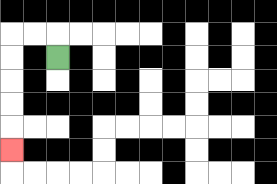{'start': '[2, 2]', 'end': '[0, 6]', 'path_directions': 'U,L,L,D,D,D,D,D', 'path_coordinates': '[[2, 2], [2, 1], [1, 1], [0, 1], [0, 2], [0, 3], [0, 4], [0, 5], [0, 6]]'}